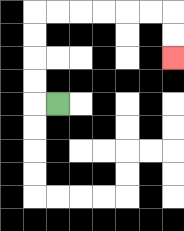{'start': '[2, 4]', 'end': '[7, 2]', 'path_directions': 'L,U,U,U,U,R,R,R,R,R,R,D,D', 'path_coordinates': '[[2, 4], [1, 4], [1, 3], [1, 2], [1, 1], [1, 0], [2, 0], [3, 0], [4, 0], [5, 0], [6, 0], [7, 0], [7, 1], [7, 2]]'}